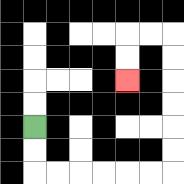{'start': '[1, 5]', 'end': '[5, 3]', 'path_directions': 'D,D,R,R,R,R,R,R,U,U,U,U,U,U,L,L,D,D', 'path_coordinates': '[[1, 5], [1, 6], [1, 7], [2, 7], [3, 7], [4, 7], [5, 7], [6, 7], [7, 7], [7, 6], [7, 5], [7, 4], [7, 3], [7, 2], [7, 1], [6, 1], [5, 1], [5, 2], [5, 3]]'}